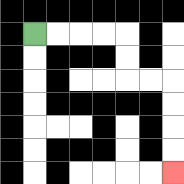{'start': '[1, 1]', 'end': '[7, 7]', 'path_directions': 'R,R,R,R,D,D,R,R,D,D,D,D', 'path_coordinates': '[[1, 1], [2, 1], [3, 1], [4, 1], [5, 1], [5, 2], [5, 3], [6, 3], [7, 3], [7, 4], [7, 5], [7, 6], [7, 7]]'}